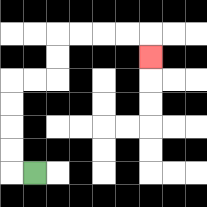{'start': '[1, 7]', 'end': '[6, 2]', 'path_directions': 'L,U,U,U,U,R,R,U,U,R,R,R,R,D', 'path_coordinates': '[[1, 7], [0, 7], [0, 6], [0, 5], [0, 4], [0, 3], [1, 3], [2, 3], [2, 2], [2, 1], [3, 1], [4, 1], [5, 1], [6, 1], [6, 2]]'}